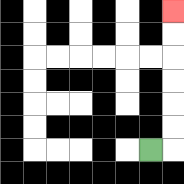{'start': '[6, 6]', 'end': '[7, 0]', 'path_directions': 'R,U,U,U,U,U,U', 'path_coordinates': '[[6, 6], [7, 6], [7, 5], [7, 4], [7, 3], [7, 2], [7, 1], [7, 0]]'}